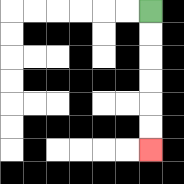{'start': '[6, 0]', 'end': '[6, 6]', 'path_directions': 'D,D,D,D,D,D', 'path_coordinates': '[[6, 0], [6, 1], [6, 2], [6, 3], [6, 4], [6, 5], [6, 6]]'}